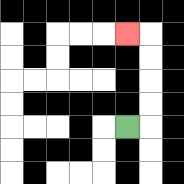{'start': '[5, 5]', 'end': '[5, 1]', 'path_directions': 'R,U,U,U,U,L', 'path_coordinates': '[[5, 5], [6, 5], [6, 4], [6, 3], [6, 2], [6, 1], [5, 1]]'}